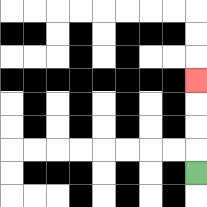{'start': '[8, 7]', 'end': '[8, 3]', 'path_directions': 'U,U,U,U', 'path_coordinates': '[[8, 7], [8, 6], [8, 5], [8, 4], [8, 3]]'}